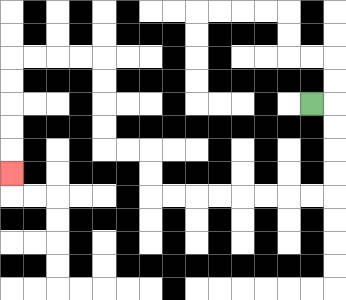{'start': '[13, 4]', 'end': '[0, 7]', 'path_directions': 'R,D,D,D,D,L,L,L,L,L,L,L,L,U,U,L,L,U,U,U,U,L,L,L,L,D,D,D,D,D', 'path_coordinates': '[[13, 4], [14, 4], [14, 5], [14, 6], [14, 7], [14, 8], [13, 8], [12, 8], [11, 8], [10, 8], [9, 8], [8, 8], [7, 8], [6, 8], [6, 7], [6, 6], [5, 6], [4, 6], [4, 5], [4, 4], [4, 3], [4, 2], [3, 2], [2, 2], [1, 2], [0, 2], [0, 3], [0, 4], [0, 5], [0, 6], [0, 7]]'}